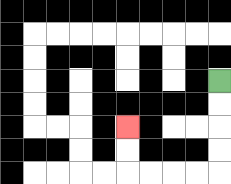{'start': '[9, 3]', 'end': '[5, 5]', 'path_directions': 'D,D,D,D,L,L,L,L,U,U', 'path_coordinates': '[[9, 3], [9, 4], [9, 5], [9, 6], [9, 7], [8, 7], [7, 7], [6, 7], [5, 7], [5, 6], [5, 5]]'}